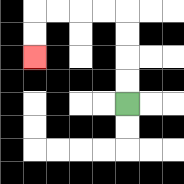{'start': '[5, 4]', 'end': '[1, 2]', 'path_directions': 'U,U,U,U,L,L,L,L,D,D', 'path_coordinates': '[[5, 4], [5, 3], [5, 2], [5, 1], [5, 0], [4, 0], [3, 0], [2, 0], [1, 0], [1, 1], [1, 2]]'}